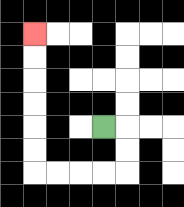{'start': '[4, 5]', 'end': '[1, 1]', 'path_directions': 'R,D,D,L,L,L,L,U,U,U,U,U,U', 'path_coordinates': '[[4, 5], [5, 5], [5, 6], [5, 7], [4, 7], [3, 7], [2, 7], [1, 7], [1, 6], [1, 5], [1, 4], [1, 3], [1, 2], [1, 1]]'}